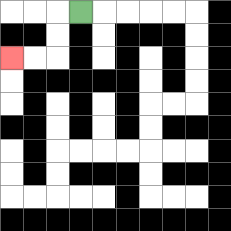{'start': '[3, 0]', 'end': '[0, 2]', 'path_directions': 'L,D,D,L,L', 'path_coordinates': '[[3, 0], [2, 0], [2, 1], [2, 2], [1, 2], [0, 2]]'}